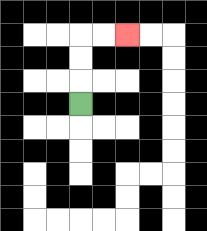{'start': '[3, 4]', 'end': '[5, 1]', 'path_directions': 'U,U,U,R,R', 'path_coordinates': '[[3, 4], [3, 3], [3, 2], [3, 1], [4, 1], [5, 1]]'}